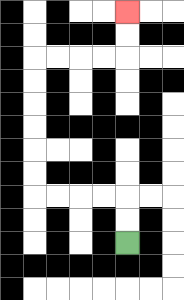{'start': '[5, 10]', 'end': '[5, 0]', 'path_directions': 'U,U,L,L,L,L,U,U,U,U,U,U,R,R,R,R,U,U', 'path_coordinates': '[[5, 10], [5, 9], [5, 8], [4, 8], [3, 8], [2, 8], [1, 8], [1, 7], [1, 6], [1, 5], [1, 4], [1, 3], [1, 2], [2, 2], [3, 2], [4, 2], [5, 2], [5, 1], [5, 0]]'}